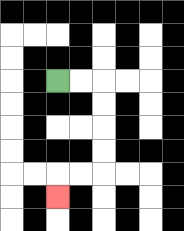{'start': '[2, 3]', 'end': '[2, 8]', 'path_directions': 'R,R,D,D,D,D,L,L,D', 'path_coordinates': '[[2, 3], [3, 3], [4, 3], [4, 4], [4, 5], [4, 6], [4, 7], [3, 7], [2, 7], [2, 8]]'}